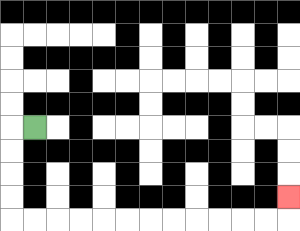{'start': '[1, 5]', 'end': '[12, 8]', 'path_directions': 'L,D,D,D,D,R,R,R,R,R,R,R,R,R,R,R,R,U', 'path_coordinates': '[[1, 5], [0, 5], [0, 6], [0, 7], [0, 8], [0, 9], [1, 9], [2, 9], [3, 9], [4, 9], [5, 9], [6, 9], [7, 9], [8, 9], [9, 9], [10, 9], [11, 9], [12, 9], [12, 8]]'}